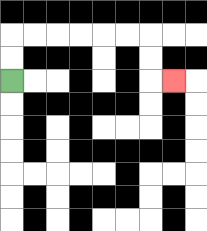{'start': '[0, 3]', 'end': '[7, 3]', 'path_directions': 'U,U,R,R,R,R,R,R,D,D,R', 'path_coordinates': '[[0, 3], [0, 2], [0, 1], [1, 1], [2, 1], [3, 1], [4, 1], [5, 1], [6, 1], [6, 2], [6, 3], [7, 3]]'}